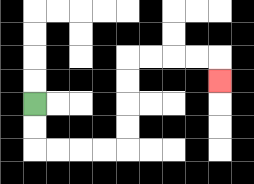{'start': '[1, 4]', 'end': '[9, 3]', 'path_directions': 'D,D,R,R,R,R,U,U,U,U,R,R,R,R,D', 'path_coordinates': '[[1, 4], [1, 5], [1, 6], [2, 6], [3, 6], [4, 6], [5, 6], [5, 5], [5, 4], [5, 3], [5, 2], [6, 2], [7, 2], [8, 2], [9, 2], [9, 3]]'}